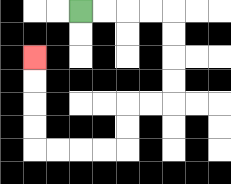{'start': '[3, 0]', 'end': '[1, 2]', 'path_directions': 'R,R,R,R,D,D,D,D,L,L,D,D,L,L,L,L,U,U,U,U', 'path_coordinates': '[[3, 0], [4, 0], [5, 0], [6, 0], [7, 0], [7, 1], [7, 2], [7, 3], [7, 4], [6, 4], [5, 4], [5, 5], [5, 6], [4, 6], [3, 6], [2, 6], [1, 6], [1, 5], [1, 4], [1, 3], [1, 2]]'}